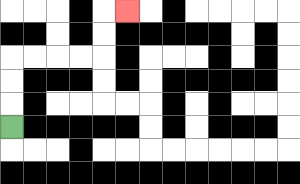{'start': '[0, 5]', 'end': '[5, 0]', 'path_directions': 'U,U,U,R,R,R,R,U,U,R', 'path_coordinates': '[[0, 5], [0, 4], [0, 3], [0, 2], [1, 2], [2, 2], [3, 2], [4, 2], [4, 1], [4, 0], [5, 0]]'}